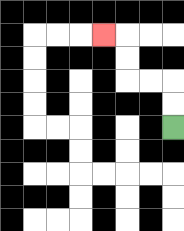{'start': '[7, 5]', 'end': '[4, 1]', 'path_directions': 'U,U,L,L,U,U,L', 'path_coordinates': '[[7, 5], [7, 4], [7, 3], [6, 3], [5, 3], [5, 2], [5, 1], [4, 1]]'}